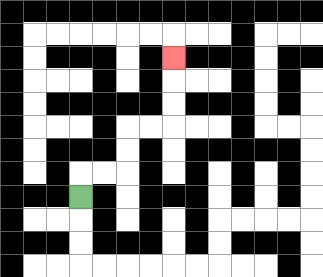{'start': '[3, 8]', 'end': '[7, 2]', 'path_directions': 'U,R,R,U,U,R,R,U,U,U', 'path_coordinates': '[[3, 8], [3, 7], [4, 7], [5, 7], [5, 6], [5, 5], [6, 5], [7, 5], [7, 4], [7, 3], [7, 2]]'}